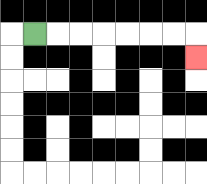{'start': '[1, 1]', 'end': '[8, 2]', 'path_directions': 'R,R,R,R,R,R,R,D', 'path_coordinates': '[[1, 1], [2, 1], [3, 1], [4, 1], [5, 1], [6, 1], [7, 1], [8, 1], [8, 2]]'}